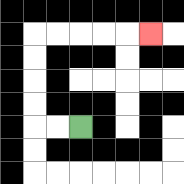{'start': '[3, 5]', 'end': '[6, 1]', 'path_directions': 'L,L,U,U,U,U,R,R,R,R,R', 'path_coordinates': '[[3, 5], [2, 5], [1, 5], [1, 4], [1, 3], [1, 2], [1, 1], [2, 1], [3, 1], [4, 1], [5, 1], [6, 1]]'}